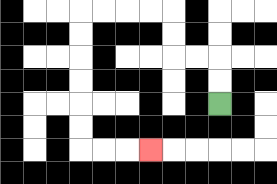{'start': '[9, 4]', 'end': '[6, 6]', 'path_directions': 'U,U,L,L,U,U,L,L,L,L,D,D,D,D,D,D,R,R,R', 'path_coordinates': '[[9, 4], [9, 3], [9, 2], [8, 2], [7, 2], [7, 1], [7, 0], [6, 0], [5, 0], [4, 0], [3, 0], [3, 1], [3, 2], [3, 3], [3, 4], [3, 5], [3, 6], [4, 6], [5, 6], [6, 6]]'}